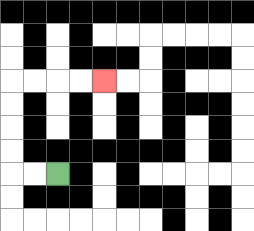{'start': '[2, 7]', 'end': '[4, 3]', 'path_directions': 'L,L,U,U,U,U,R,R,R,R', 'path_coordinates': '[[2, 7], [1, 7], [0, 7], [0, 6], [0, 5], [0, 4], [0, 3], [1, 3], [2, 3], [3, 3], [4, 3]]'}